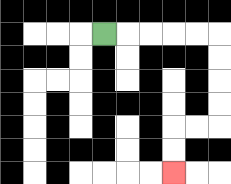{'start': '[4, 1]', 'end': '[7, 7]', 'path_directions': 'R,R,R,R,R,D,D,D,D,L,L,D,D', 'path_coordinates': '[[4, 1], [5, 1], [6, 1], [7, 1], [8, 1], [9, 1], [9, 2], [9, 3], [9, 4], [9, 5], [8, 5], [7, 5], [7, 6], [7, 7]]'}